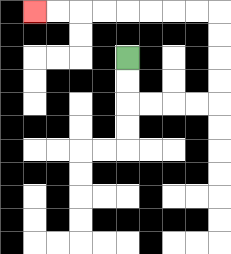{'start': '[5, 2]', 'end': '[1, 0]', 'path_directions': 'D,D,R,R,R,R,U,U,U,U,L,L,L,L,L,L,L,L', 'path_coordinates': '[[5, 2], [5, 3], [5, 4], [6, 4], [7, 4], [8, 4], [9, 4], [9, 3], [9, 2], [9, 1], [9, 0], [8, 0], [7, 0], [6, 0], [5, 0], [4, 0], [3, 0], [2, 0], [1, 0]]'}